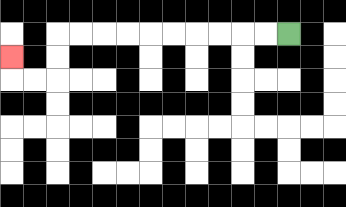{'start': '[12, 1]', 'end': '[0, 2]', 'path_directions': 'L,L,L,L,L,L,L,L,L,L,D,D,L,L,U', 'path_coordinates': '[[12, 1], [11, 1], [10, 1], [9, 1], [8, 1], [7, 1], [6, 1], [5, 1], [4, 1], [3, 1], [2, 1], [2, 2], [2, 3], [1, 3], [0, 3], [0, 2]]'}